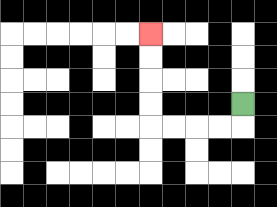{'start': '[10, 4]', 'end': '[6, 1]', 'path_directions': 'D,L,L,L,L,U,U,U,U', 'path_coordinates': '[[10, 4], [10, 5], [9, 5], [8, 5], [7, 5], [6, 5], [6, 4], [6, 3], [6, 2], [6, 1]]'}